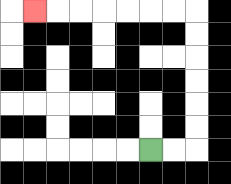{'start': '[6, 6]', 'end': '[1, 0]', 'path_directions': 'R,R,U,U,U,U,U,U,L,L,L,L,L,L,L', 'path_coordinates': '[[6, 6], [7, 6], [8, 6], [8, 5], [8, 4], [8, 3], [8, 2], [8, 1], [8, 0], [7, 0], [6, 0], [5, 0], [4, 0], [3, 0], [2, 0], [1, 0]]'}